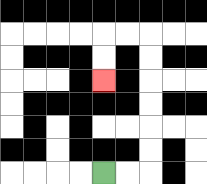{'start': '[4, 7]', 'end': '[4, 3]', 'path_directions': 'R,R,U,U,U,U,U,U,L,L,D,D', 'path_coordinates': '[[4, 7], [5, 7], [6, 7], [6, 6], [6, 5], [6, 4], [6, 3], [6, 2], [6, 1], [5, 1], [4, 1], [4, 2], [4, 3]]'}